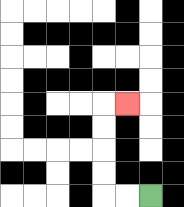{'start': '[6, 8]', 'end': '[5, 4]', 'path_directions': 'L,L,U,U,U,U,R', 'path_coordinates': '[[6, 8], [5, 8], [4, 8], [4, 7], [4, 6], [4, 5], [4, 4], [5, 4]]'}